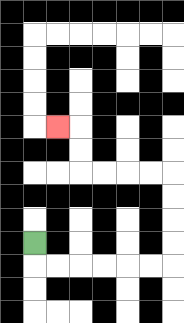{'start': '[1, 10]', 'end': '[2, 5]', 'path_directions': 'D,R,R,R,R,R,R,U,U,U,U,L,L,L,L,U,U,L', 'path_coordinates': '[[1, 10], [1, 11], [2, 11], [3, 11], [4, 11], [5, 11], [6, 11], [7, 11], [7, 10], [7, 9], [7, 8], [7, 7], [6, 7], [5, 7], [4, 7], [3, 7], [3, 6], [3, 5], [2, 5]]'}